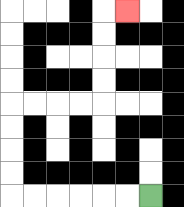{'start': '[6, 8]', 'end': '[5, 0]', 'path_directions': 'L,L,L,L,L,L,U,U,U,U,R,R,R,R,U,U,U,U,R', 'path_coordinates': '[[6, 8], [5, 8], [4, 8], [3, 8], [2, 8], [1, 8], [0, 8], [0, 7], [0, 6], [0, 5], [0, 4], [1, 4], [2, 4], [3, 4], [4, 4], [4, 3], [4, 2], [4, 1], [4, 0], [5, 0]]'}